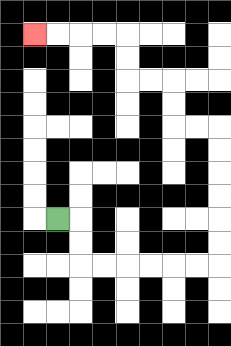{'start': '[2, 9]', 'end': '[1, 1]', 'path_directions': 'R,D,D,R,R,R,R,R,R,U,U,U,U,U,U,L,L,U,U,L,L,U,U,L,L,L,L', 'path_coordinates': '[[2, 9], [3, 9], [3, 10], [3, 11], [4, 11], [5, 11], [6, 11], [7, 11], [8, 11], [9, 11], [9, 10], [9, 9], [9, 8], [9, 7], [9, 6], [9, 5], [8, 5], [7, 5], [7, 4], [7, 3], [6, 3], [5, 3], [5, 2], [5, 1], [4, 1], [3, 1], [2, 1], [1, 1]]'}